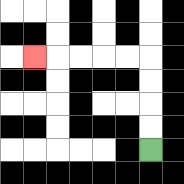{'start': '[6, 6]', 'end': '[1, 2]', 'path_directions': 'U,U,U,U,L,L,L,L,L', 'path_coordinates': '[[6, 6], [6, 5], [6, 4], [6, 3], [6, 2], [5, 2], [4, 2], [3, 2], [2, 2], [1, 2]]'}